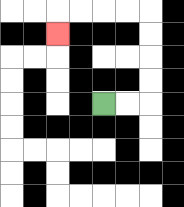{'start': '[4, 4]', 'end': '[2, 1]', 'path_directions': 'R,R,U,U,U,U,L,L,L,L,D', 'path_coordinates': '[[4, 4], [5, 4], [6, 4], [6, 3], [6, 2], [6, 1], [6, 0], [5, 0], [4, 0], [3, 0], [2, 0], [2, 1]]'}